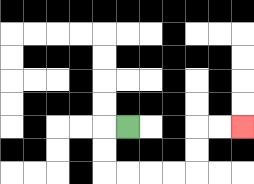{'start': '[5, 5]', 'end': '[10, 5]', 'path_directions': 'L,D,D,R,R,R,R,U,U,R,R', 'path_coordinates': '[[5, 5], [4, 5], [4, 6], [4, 7], [5, 7], [6, 7], [7, 7], [8, 7], [8, 6], [8, 5], [9, 5], [10, 5]]'}